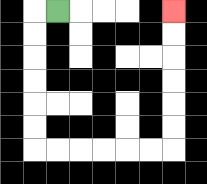{'start': '[2, 0]', 'end': '[7, 0]', 'path_directions': 'L,D,D,D,D,D,D,R,R,R,R,R,R,U,U,U,U,U,U', 'path_coordinates': '[[2, 0], [1, 0], [1, 1], [1, 2], [1, 3], [1, 4], [1, 5], [1, 6], [2, 6], [3, 6], [4, 6], [5, 6], [6, 6], [7, 6], [7, 5], [7, 4], [7, 3], [7, 2], [7, 1], [7, 0]]'}